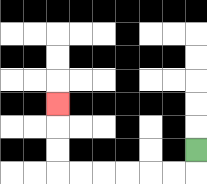{'start': '[8, 6]', 'end': '[2, 4]', 'path_directions': 'D,L,L,L,L,L,L,U,U,U', 'path_coordinates': '[[8, 6], [8, 7], [7, 7], [6, 7], [5, 7], [4, 7], [3, 7], [2, 7], [2, 6], [2, 5], [2, 4]]'}